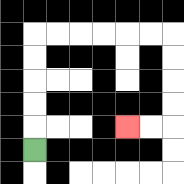{'start': '[1, 6]', 'end': '[5, 5]', 'path_directions': 'U,U,U,U,U,R,R,R,R,R,R,D,D,D,D,L,L', 'path_coordinates': '[[1, 6], [1, 5], [1, 4], [1, 3], [1, 2], [1, 1], [2, 1], [3, 1], [4, 1], [5, 1], [6, 1], [7, 1], [7, 2], [7, 3], [7, 4], [7, 5], [6, 5], [5, 5]]'}